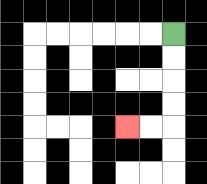{'start': '[7, 1]', 'end': '[5, 5]', 'path_directions': 'D,D,D,D,L,L', 'path_coordinates': '[[7, 1], [7, 2], [7, 3], [7, 4], [7, 5], [6, 5], [5, 5]]'}